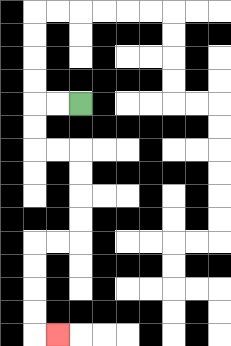{'start': '[3, 4]', 'end': '[2, 14]', 'path_directions': 'L,L,D,D,R,R,D,D,D,D,L,L,D,D,D,D,R', 'path_coordinates': '[[3, 4], [2, 4], [1, 4], [1, 5], [1, 6], [2, 6], [3, 6], [3, 7], [3, 8], [3, 9], [3, 10], [2, 10], [1, 10], [1, 11], [1, 12], [1, 13], [1, 14], [2, 14]]'}